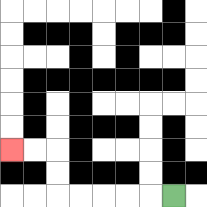{'start': '[7, 8]', 'end': '[0, 6]', 'path_directions': 'L,L,L,L,L,U,U,L,L', 'path_coordinates': '[[7, 8], [6, 8], [5, 8], [4, 8], [3, 8], [2, 8], [2, 7], [2, 6], [1, 6], [0, 6]]'}